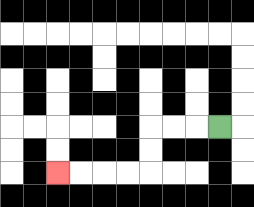{'start': '[9, 5]', 'end': '[2, 7]', 'path_directions': 'L,L,L,D,D,L,L,L,L', 'path_coordinates': '[[9, 5], [8, 5], [7, 5], [6, 5], [6, 6], [6, 7], [5, 7], [4, 7], [3, 7], [2, 7]]'}